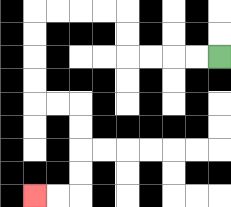{'start': '[9, 2]', 'end': '[1, 8]', 'path_directions': 'L,L,L,L,U,U,L,L,L,L,D,D,D,D,R,R,D,D,D,D,L,L', 'path_coordinates': '[[9, 2], [8, 2], [7, 2], [6, 2], [5, 2], [5, 1], [5, 0], [4, 0], [3, 0], [2, 0], [1, 0], [1, 1], [1, 2], [1, 3], [1, 4], [2, 4], [3, 4], [3, 5], [3, 6], [3, 7], [3, 8], [2, 8], [1, 8]]'}